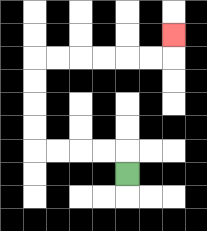{'start': '[5, 7]', 'end': '[7, 1]', 'path_directions': 'U,L,L,L,L,U,U,U,U,R,R,R,R,R,R,U', 'path_coordinates': '[[5, 7], [5, 6], [4, 6], [3, 6], [2, 6], [1, 6], [1, 5], [1, 4], [1, 3], [1, 2], [2, 2], [3, 2], [4, 2], [5, 2], [6, 2], [7, 2], [7, 1]]'}